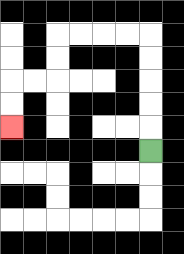{'start': '[6, 6]', 'end': '[0, 5]', 'path_directions': 'U,U,U,U,U,L,L,L,L,D,D,L,L,D,D', 'path_coordinates': '[[6, 6], [6, 5], [6, 4], [6, 3], [6, 2], [6, 1], [5, 1], [4, 1], [3, 1], [2, 1], [2, 2], [2, 3], [1, 3], [0, 3], [0, 4], [0, 5]]'}